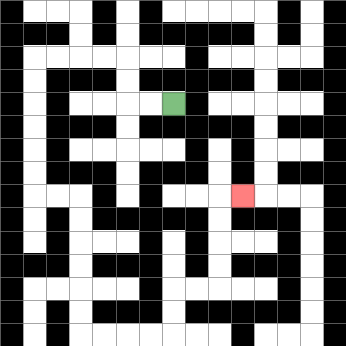{'start': '[7, 4]', 'end': '[10, 8]', 'path_directions': 'L,L,U,U,L,L,L,L,D,D,D,D,D,D,R,R,D,D,D,D,D,D,R,R,R,R,U,U,R,R,U,U,U,U,R', 'path_coordinates': '[[7, 4], [6, 4], [5, 4], [5, 3], [5, 2], [4, 2], [3, 2], [2, 2], [1, 2], [1, 3], [1, 4], [1, 5], [1, 6], [1, 7], [1, 8], [2, 8], [3, 8], [3, 9], [3, 10], [3, 11], [3, 12], [3, 13], [3, 14], [4, 14], [5, 14], [6, 14], [7, 14], [7, 13], [7, 12], [8, 12], [9, 12], [9, 11], [9, 10], [9, 9], [9, 8], [10, 8]]'}